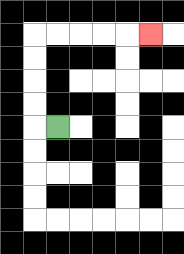{'start': '[2, 5]', 'end': '[6, 1]', 'path_directions': 'L,U,U,U,U,R,R,R,R,R', 'path_coordinates': '[[2, 5], [1, 5], [1, 4], [1, 3], [1, 2], [1, 1], [2, 1], [3, 1], [4, 1], [5, 1], [6, 1]]'}